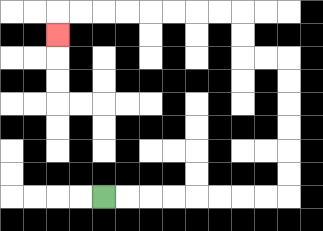{'start': '[4, 8]', 'end': '[2, 1]', 'path_directions': 'R,R,R,R,R,R,R,R,U,U,U,U,U,U,L,L,U,U,L,L,L,L,L,L,L,L,D', 'path_coordinates': '[[4, 8], [5, 8], [6, 8], [7, 8], [8, 8], [9, 8], [10, 8], [11, 8], [12, 8], [12, 7], [12, 6], [12, 5], [12, 4], [12, 3], [12, 2], [11, 2], [10, 2], [10, 1], [10, 0], [9, 0], [8, 0], [7, 0], [6, 0], [5, 0], [4, 0], [3, 0], [2, 0], [2, 1]]'}